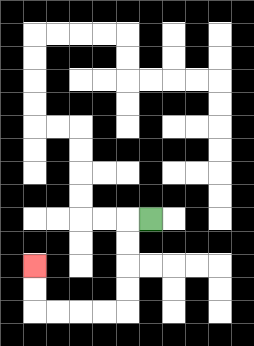{'start': '[6, 9]', 'end': '[1, 11]', 'path_directions': 'L,D,D,D,D,L,L,L,L,U,U', 'path_coordinates': '[[6, 9], [5, 9], [5, 10], [5, 11], [5, 12], [5, 13], [4, 13], [3, 13], [2, 13], [1, 13], [1, 12], [1, 11]]'}